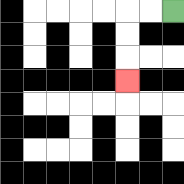{'start': '[7, 0]', 'end': '[5, 3]', 'path_directions': 'L,L,D,D,D', 'path_coordinates': '[[7, 0], [6, 0], [5, 0], [5, 1], [5, 2], [5, 3]]'}